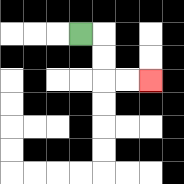{'start': '[3, 1]', 'end': '[6, 3]', 'path_directions': 'R,D,D,R,R', 'path_coordinates': '[[3, 1], [4, 1], [4, 2], [4, 3], [5, 3], [6, 3]]'}